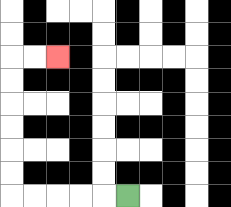{'start': '[5, 8]', 'end': '[2, 2]', 'path_directions': 'L,L,L,L,L,U,U,U,U,U,U,R,R', 'path_coordinates': '[[5, 8], [4, 8], [3, 8], [2, 8], [1, 8], [0, 8], [0, 7], [0, 6], [0, 5], [0, 4], [0, 3], [0, 2], [1, 2], [2, 2]]'}